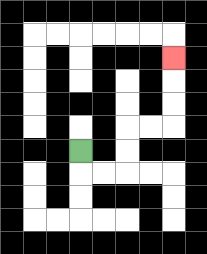{'start': '[3, 6]', 'end': '[7, 2]', 'path_directions': 'D,R,R,U,U,R,R,U,U,U', 'path_coordinates': '[[3, 6], [3, 7], [4, 7], [5, 7], [5, 6], [5, 5], [6, 5], [7, 5], [7, 4], [7, 3], [7, 2]]'}